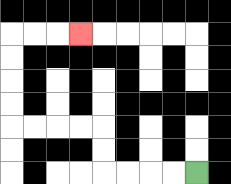{'start': '[8, 7]', 'end': '[3, 1]', 'path_directions': 'L,L,L,L,U,U,L,L,L,L,U,U,U,U,R,R,R', 'path_coordinates': '[[8, 7], [7, 7], [6, 7], [5, 7], [4, 7], [4, 6], [4, 5], [3, 5], [2, 5], [1, 5], [0, 5], [0, 4], [0, 3], [0, 2], [0, 1], [1, 1], [2, 1], [3, 1]]'}